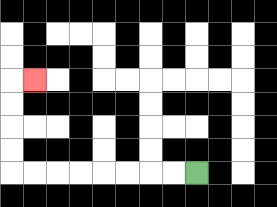{'start': '[8, 7]', 'end': '[1, 3]', 'path_directions': 'L,L,L,L,L,L,L,L,U,U,U,U,R', 'path_coordinates': '[[8, 7], [7, 7], [6, 7], [5, 7], [4, 7], [3, 7], [2, 7], [1, 7], [0, 7], [0, 6], [0, 5], [0, 4], [0, 3], [1, 3]]'}